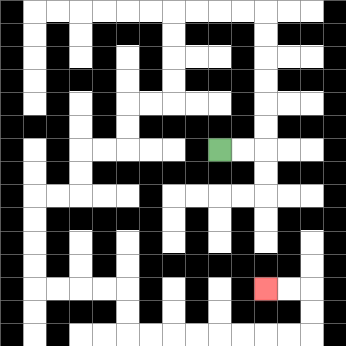{'start': '[9, 6]', 'end': '[11, 12]', 'path_directions': 'R,R,U,U,U,U,U,U,L,L,L,L,D,D,D,D,L,L,D,D,L,L,D,D,L,L,D,D,D,D,R,R,R,R,D,D,R,R,R,R,R,R,R,R,U,U,L,L', 'path_coordinates': '[[9, 6], [10, 6], [11, 6], [11, 5], [11, 4], [11, 3], [11, 2], [11, 1], [11, 0], [10, 0], [9, 0], [8, 0], [7, 0], [7, 1], [7, 2], [7, 3], [7, 4], [6, 4], [5, 4], [5, 5], [5, 6], [4, 6], [3, 6], [3, 7], [3, 8], [2, 8], [1, 8], [1, 9], [1, 10], [1, 11], [1, 12], [2, 12], [3, 12], [4, 12], [5, 12], [5, 13], [5, 14], [6, 14], [7, 14], [8, 14], [9, 14], [10, 14], [11, 14], [12, 14], [13, 14], [13, 13], [13, 12], [12, 12], [11, 12]]'}